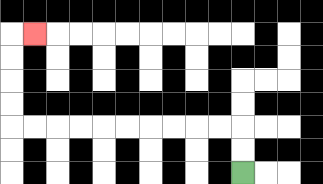{'start': '[10, 7]', 'end': '[1, 1]', 'path_directions': 'U,U,L,L,L,L,L,L,L,L,L,L,U,U,U,U,R', 'path_coordinates': '[[10, 7], [10, 6], [10, 5], [9, 5], [8, 5], [7, 5], [6, 5], [5, 5], [4, 5], [3, 5], [2, 5], [1, 5], [0, 5], [0, 4], [0, 3], [0, 2], [0, 1], [1, 1]]'}